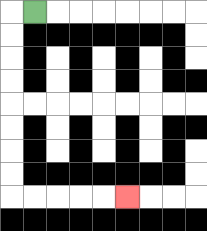{'start': '[1, 0]', 'end': '[5, 8]', 'path_directions': 'L,D,D,D,D,D,D,D,D,R,R,R,R,R', 'path_coordinates': '[[1, 0], [0, 0], [0, 1], [0, 2], [0, 3], [0, 4], [0, 5], [0, 6], [0, 7], [0, 8], [1, 8], [2, 8], [3, 8], [4, 8], [5, 8]]'}